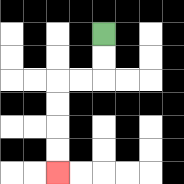{'start': '[4, 1]', 'end': '[2, 7]', 'path_directions': 'D,D,L,L,D,D,D,D', 'path_coordinates': '[[4, 1], [4, 2], [4, 3], [3, 3], [2, 3], [2, 4], [2, 5], [2, 6], [2, 7]]'}